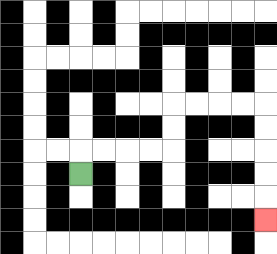{'start': '[3, 7]', 'end': '[11, 9]', 'path_directions': 'U,R,R,R,R,U,U,R,R,R,R,D,D,D,D,D', 'path_coordinates': '[[3, 7], [3, 6], [4, 6], [5, 6], [6, 6], [7, 6], [7, 5], [7, 4], [8, 4], [9, 4], [10, 4], [11, 4], [11, 5], [11, 6], [11, 7], [11, 8], [11, 9]]'}